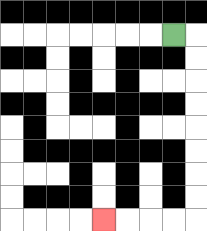{'start': '[7, 1]', 'end': '[4, 9]', 'path_directions': 'R,D,D,D,D,D,D,D,D,L,L,L,L', 'path_coordinates': '[[7, 1], [8, 1], [8, 2], [8, 3], [8, 4], [8, 5], [8, 6], [8, 7], [8, 8], [8, 9], [7, 9], [6, 9], [5, 9], [4, 9]]'}